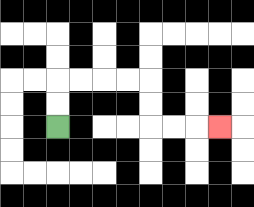{'start': '[2, 5]', 'end': '[9, 5]', 'path_directions': 'U,U,R,R,R,R,D,D,R,R,R', 'path_coordinates': '[[2, 5], [2, 4], [2, 3], [3, 3], [4, 3], [5, 3], [6, 3], [6, 4], [6, 5], [7, 5], [8, 5], [9, 5]]'}